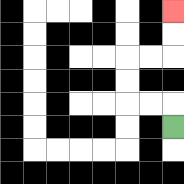{'start': '[7, 5]', 'end': '[7, 0]', 'path_directions': 'U,L,L,U,U,R,R,U,U', 'path_coordinates': '[[7, 5], [7, 4], [6, 4], [5, 4], [5, 3], [5, 2], [6, 2], [7, 2], [7, 1], [7, 0]]'}